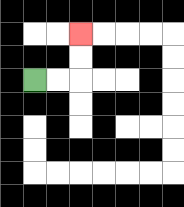{'start': '[1, 3]', 'end': '[3, 1]', 'path_directions': 'R,R,U,U', 'path_coordinates': '[[1, 3], [2, 3], [3, 3], [3, 2], [3, 1]]'}